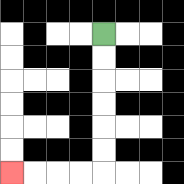{'start': '[4, 1]', 'end': '[0, 7]', 'path_directions': 'D,D,D,D,D,D,L,L,L,L', 'path_coordinates': '[[4, 1], [4, 2], [4, 3], [4, 4], [4, 5], [4, 6], [4, 7], [3, 7], [2, 7], [1, 7], [0, 7]]'}